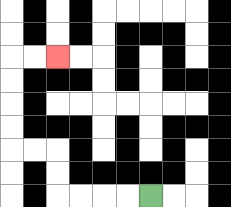{'start': '[6, 8]', 'end': '[2, 2]', 'path_directions': 'L,L,L,L,U,U,L,L,U,U,U,U,R,R', 'path_coordinates': '[[6, 8], [5, 8], [4, 8], [3, 8], [2, 8], [2, 7], [2, 6], [1, 6], [0, 6], [0, 5], [0, 4], [0, 3], [0, 2], [1, 2], [2, 2]]'}